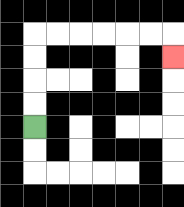{'start': '[1, 5]', 'end': '[7, 2]', 'path_directions': 'U,U,U,U,R,R,R,R,R,R,D', 'path_coordinates': '[[1, 5], [1, 4], [1, 3], [1, 2], [1, 1], [2, 1], [3, 1], [4, 1], [5, 1], [6, 1], [7, 1], [7, 2]]'}